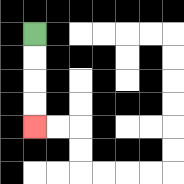{'start': '[1, 1]', 'end': '[1, 5]', 'path_directions': 'D,D,D,D', 'path_coordinates': '[[1, 1], [1, 2], [1, 3], [1, 4], [1, 5]]'}